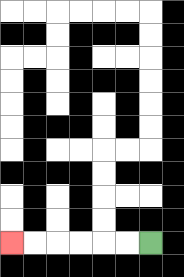{'start': '[6, 10]', 'end': '[0, 10]', 'path_directions': 'L,L,L,L,L,L', 'path_coordinates': '[[6, 10], [5, 10], [4, 10], [3, 10], [2, 10], [1, 10], [0, 10]]'}